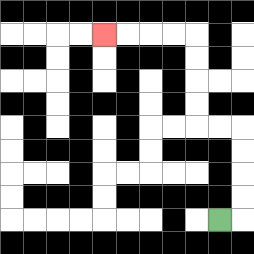{'start': '[9, 9]', 'end': '[4, 1]', 'path_directions': 'R,U,U,U,U,L,L,U,U,U,U,L,L,L,L', 'path_coordinates': '[[9, 9], [10, 9], [10, 8], [10, 7], [10, 6], [10, 5], [9, 5], [8, 5], [8, 4], [8, 3], [8, 2], [8, 1], [7, 1], [6, 1], [5, 1], [4, 1]]'}